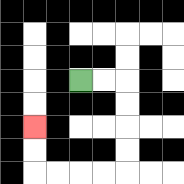{'start': '[3, 3]', 'end': '[1, 5]', 'path_directions': 'R,R,D,D,D,D,L,L,L,L,U,U', 'path_coordinates': '[[3, 3], [4, 3], [5, 3], [5, 4], [5, 5], [5, 6], [5, 7], [4, 7], [3, 7], [2, 7], [1, 7], [1, 6], [1, 5]]'}